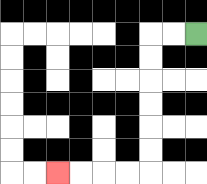{'start': '[8, 1]', 'end': '[2, 7]', 'path_directions': 'L,L,D,D,D,D,D,D,L,L,L,L', 'path_coordinates': '[[8, 1], [7, 1], [6, 1], [6, 2], [6, 3], [6, 4], [6, 5], [6, 6], [6, 7], [5, 7], [4, 7], [3, 7], [2, 7]]'}